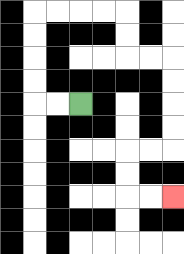{'start': '[3, 4]', 'end': '[7, 8]', 'path_directions': 'L,L,U,U,U,U,R,R,R,R,D,D,R,R,D,D,D,D,L,L,D,D,R,R', 'path_coordinates': '[[3, 4], [2, 4], [1, 4], [1, 3], [1, 2], [1, 1], [1, 0], [2, 0], [3, 0], [4, 0], [5, 0], [5, 1], [5, 2], [6, 2], [7, 2], [7, 3], [7, 4], [7, 5], [7, 6], [6, 6], [5, 6], [5, 7], [5, 8], [6, 8], [7, 8]]'}